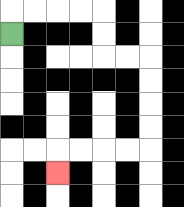{'start': '[0, 1]', 'end': '[2, 7]', 'path_directions': 'U,R,R,R,R,D,D,R,R,D,D,D,D,L,L,L,L,D', 'path_coordinates': '[[0, 1], [0, 0], [1, 0], [2, 0], [3, 0], [4, 0], [4, 1], [4, 2], [5, 2], [6, 2], [6, 3], [6, 4], [6, 5], [6, 6], [5, 6], [4, 6], [3, 6], [2, 6], [2, 7]]'}